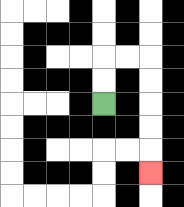{'start': '[4, 4]', 'end': '[6, 7]', 'path_directions': 'U,U,R,R,D,D,D,D,D', 'path_coordinates': '[[4, 4], [4, 3], [4, 2], [5, 2], [6, 2], [6, 3], [6, 4], [6, 5], [6, 6], [6, 7]]'}